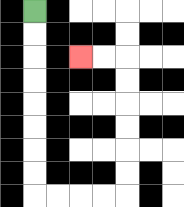{'start': '[1, 0]', 'end': '[3, 2]', 'path_directions': 'D,D,D,D,D,D,D,D,R,R,R,R,U,U,U,U,U,U,L,L', 'path_coordinates': '[[1, 0], [1, 1], [1, 2], [1, 3], [1, 4], [1, 5], [1, 6], [1, 7], [1, 8], [2, 8], [3, 8], [4, 8], [5, 8], [5, 7], [5, 6], [5, 5], [5, 4], [5, 3], [5, 2], [4, 2], [3, 2]]'}